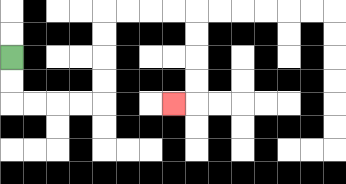{'start': '[0, 2]', 'end': '[7, 4]', 'path_directions': 'D,D,R,R,R,R,U,U,U,U,R,R,R,R,D,D,D,D,L', 'path_coordinates': '[[0, 2], [0, 3], [0, 4], [1, 4], [2, 4], [3, 4], [4, 4], [4, 3], [4, 2], [4, 1], [4, 0], [5, 0], [6, 0], [7, 0], [8, 0], [8, 1], [8, 2], [8, 3], [8, 4], [7, 4]]'}